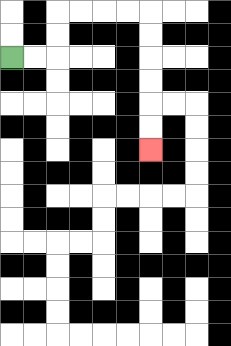{'start': '[0, 2]', 'end': '[6, 6]', 'path_directions': 'R,R,U,U,R,R,R,R,D,D,D,D,D,D', 'path_coordinates': '[[0, 2], [1, 2], [2, 2], [2, 1], [2, 0], [3, 0], [4, 0], [5, 0], [6, 0], [6, 1], [6, 2], [6, 3], [6, 4], [6, 5], [6, 6]]'}